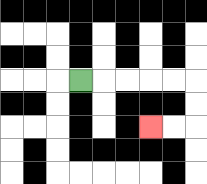{'start': '[3, 3]', 'end': '[6, 5]', 'path_directions': 'R,R,R,R,R,D,D,L,L', 'path_coordinates': '[[3, 3], [4, 3], [5, 3], [6, 3], [7, 3], [8, 3], [8, 4], [8, 5], [7, 5], [6, 5]]'}